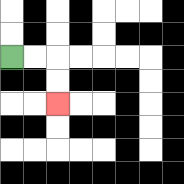{'start': '[0, 2]', 'end': '[2, 4]', 'path_directions': 'R,R,D,D', 'path_coordinates': '[[0, 2], [1, 2], [2, 2], [2, 3], [2, 4]]'}